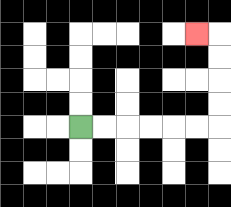{'start': '[3, 5]', 'end': '[8, 1]', 'path_directions': 'R,R,R,R,R,R,U,U,U,U,L', 'path_coordinates': '[[3, 5], [4, 5], [5, 5], [6, 5], [7, 5], [8, 5], [9, 5], [9, 4], [9, 3], [9, 2], [9, 1], [8, 1]]'}